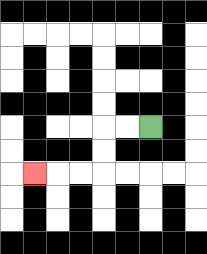{'start': '[6, 5]', 'end': '[1, 7]', 'path_directions': 'L,L,D,D,L,L,L', 'path_coordinates': '[[6, 5], [5, 5], [4, 5], [4, 6], [4, 7], [3, 7], [2, 7], [1, 7]]'}